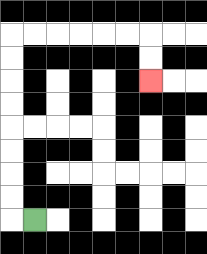{'start': '[1, 9]', 'end': '[6, 3]', 'path_directions': 'L,U,U,U,U,U,U,U,U,R,R,R,R,R,R,D,D', 'path_coordinates': '[[1, 9], [0, 9], [0, 8], [0, 7], [0, 6], [0, 5], [0, 4], [0, 3], [0, 2], [0, 1], [1, 1], [2, 1], [3, 1], [4, 1], [5, 1], [6, 1], [6, 2], [6, 3]]'}